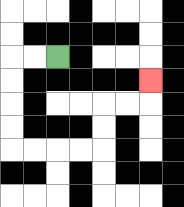{'start': '[2, 2]', 'end': '[6, 3]', 'path_directions': 'L,L,D,D,D,D,R,R,R,R,U,U,R,R,U', 'path_coordinates': '[[2, 2], [1, 2], [0, 2], [0, 3], [0, 4], [0, 5], [0, 6], [1, 6], [2, 6], [3, 6], [4, 6], [4, 5], [4, 4], [5, 4], [6, 4], [6, 3]]'}